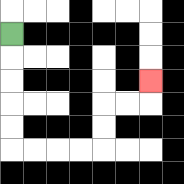{'start': '[0, 1]', 'end': '[6, 3]', 'path_directions': 'D,D,D,D,D,R,R,R,R,U,U,R,R,U', 'path_coordinates': '[[0, 1], [0, 2], [0, 3], [0, 4], [0, 5], [0, 6], [1, 6], [2, 6], [3, 6], [4, 6], [4, 5], [4, 4], [5, 4], [6, 4], [6, 3]]'}